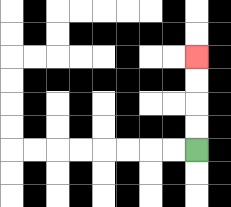{'start': '[8, 6]', 'end': '[8, 2]', 'path_directions': 'U,U,U,U', 'path_coordinates': '[[8, 6], [8, 5], [8, 4], [8, 3], [8, 2]]'}